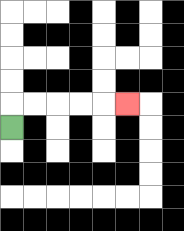{'start': '[0, 5]', 'end': '[5, 4]', 'path_directions': 'U,R,R,R,R,R', 'path_coordinates': '[[0, 5], [0, 4], [1, 4], [2, 4], [3, 4], [4, 4], [5, 4]]'}